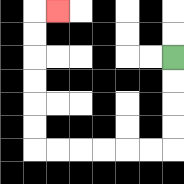{'start': '[7, 2]', 'end': '[2, 0]', 'path_directions': 'D,D,D,D,L,L,L,L,L,L,U,U,U,U,U,U,R', 'path_coordinates': '[[7, 2], [7, 3], [7, 4], [7, 5], [7, 6], [6, 6], [5, 6], [4, 6], [3, 6], [2, 6], [1, 6], [1, 5], [1, 4], [1, 3], [1, 2], [1, 1], [1, 0], [2, 0]]'}